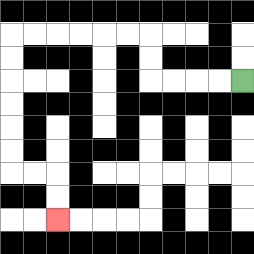{'start': '[10, 3]', 'end': '[2, 9]', 'path_directions': 'L,L,L,L,U,U,L,L,L,L,L,L,D,D,D,D,D,D,R,R,D,D', 'path_coordinates': '[[10, 3], [9, 3], [8, 3], [7, 3], [6, 3], [6, 2], [6, 1], [5, 1], [4, 1], [3, 1], [2, 1], [1, 1], [0, 1], [0, 2], [0, 3], [0, 4], [0, 5], [0, 6], [0, 7], [1, 7], [2, 7], [2, 8], [2, 9]]'}